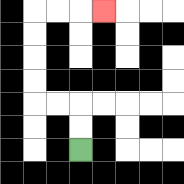{'start': '[3, 6]', 'end': '[4, 0]', 'path_directions': 'U,U,L,L,U,U,U,U,R,R,R', 'path_coordinates': '[[3, 6], [3, 5], [3, 4], [2, 4], [1, 4], [1, 3], [1, 2], [1, 1], [1, 0], [2, 0], [3, 0], [4, 0]]'}